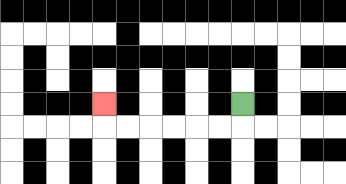{'start': '[10, 4]', 'end': '[4, 4]', 'path_directions': 'D,L,L,L,L,L,L,U', 'path_coordinates': '[[10, 4], [10, 5], [9, 5], [8, 5], [7, 5], [6, 5], [5, 5], [4, 5], [4, 4]]'}